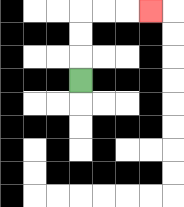{'start': '[3, 3]', 'end': '[6, 0]', 'path_directions': 'U,U,U,R,R,R', 'path_coordinates': '[[3, 3], [3, 2], [3, 1], [3, 0], [4, 0], [5, 0], [6, 0]]'}